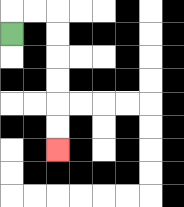{'start': '[0, 1]', 'end': '[2, 6]', 'path_directions': 'U,R,R,D,D,D,D,D,D', 'path_coordinates': '[[0, 1], [0, 0], [1, 0], [2, 0], [2, 1], [2, 2], [2, 3], [2, 4], [2, 5], [2, 6]]'}